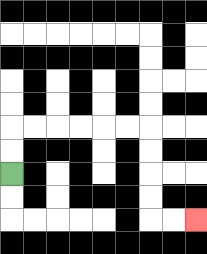{'start': '[0, 7]', 'end': '[8, 9]', 'path_directions': 'U,U,R,R,R,R,R,R,D,D,D,D,R,R', 'path_coordinates': '[[0, 7], [0, 6], [0, 5], [1, 5], [2, 5], [3, 5], [4, 5], [5, 5], [6, 5], [6, 6], [6, 7], [6, 8], [6, 9], [7, 9], [8, 9]]'}